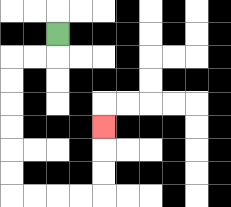{'start': '[2, 1]', 'end': '[4, 5]', 'path_directions': 'D,L,L,D,D,D,D,D,D,R,R,R,R,U,U,U', 'path_coordinates': '[[2, 1], [2, 2], [1, 2], [0, 2], [0, 3], [0, 4], [0, 5], [0, 6], [0, 7], [0, 8], [1, 8], [2, 8], [3, 8], [4, 8], [4, 7], [4, 6], [4, 5]]'}